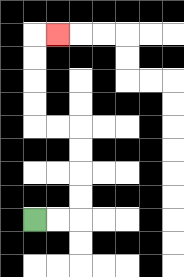{'start': '[1, 9]', 'end': '[2, 1]', 'path_directions': 'R,R,U,U,U,U,L,L,U,U,U,U,R', 'path_coordinates': '[[1, 9], [2, 9], [3, 9], [3, 8], [3, 7], [3, 6], [3, 5], [2, 5], [1, 5], [1, 4], [1, 3], [1, 2], [1, 1], [2, 1]]'}